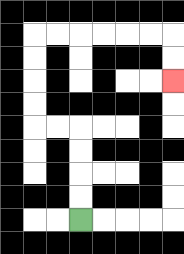{'start': '[3, 9]', 'end': '[7, 3]', 'path_directions': 'U,U,U,U,L,L,U,U,U,U,R,R,R,R,R,R,D,D', 'path_coordinates': '[[3, 9], [3, 8], [3, 7], [3, 6], [3, 5], [2, 5], [1, 5], [1, 4], [1, 3], [1, 2], [1, 1], [2, 1], [3, 1], [4, 1], [5, 1], [6, 1], [7, 1], [7, 2], [7, 3]]'}